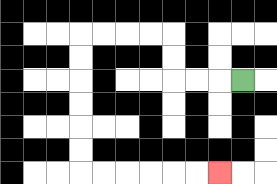{'start': '[10, 3]', 'end': '[9, 7]', 'path_directions': 'L,L,L,U,U,L,L,L,L,D,D,D,D,D,D,R,R,R,R,R,R', 'path_coordinates': '[[10, 3], [9, 3], [8, 3], [7, 3], [7, 2], [7, 1], [6, 1], [5, 1], [4, 1], [3, 1], [3, 2], [3, 3], [3, 4], [3, 5], [3, 6], [3, 7], [4, 7], [5, 7], [6, 7], [7, 7], [8, 7], [9, 7]]'}